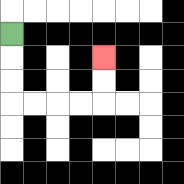{'start': '[0, 1]', 'end': '[4, 2]', 'path_directions': 'D,D,D,R,R,R,R,U,U', 'path_coordinates': '[[0, 1], [0, 2], [0, 3], [0, 4], [1, 4], [2, 4], [3, 4], [4, 4], [4, 3], [4, 2]]'}